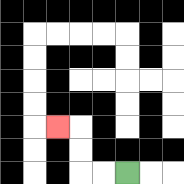{'start': '[5, 7]', 'end': '[2, 5]', 'path_directions': 'L,L,U,U,L', 'path_coordinates': '[[5, 7], [4, 7], [3, 7], [3, 6], [3, 5], [2, 5]]'}